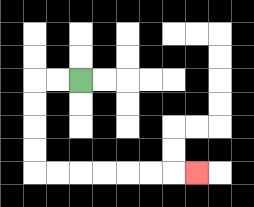{'start': '[3, 3]', 'end': '[8, 7]', 'path_directions': 'L,L,D,D,D,D,R,R,R,R,R,R,R', 'path_coordinates': '[[3, 3], [2, 3], [1, 3], [1, 4], [1, 5], [1, 6], [1, 7], [2, 7], [3, 7], [4, 7], [5, 7], [6, 7], [7, 7], [8, 7]]'}